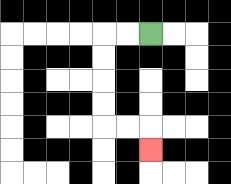{'start': '[6, 1]', 'end': '[6, 6]', 'path_directions': 'L,L,D,D,D,D,R,R,D', 'path_coordinates': '[[6, 1], [5, 1], [4, 1], [4, 2], [4, 3], [4, 4], [4, 5], [5, 5], [6, 5], [6, 6]]'}